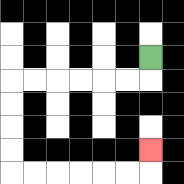{'start': '[6, 2]', 'end': '[6, 6]', 'path_directions': 'D,L,L,L,L,L,L,D,D,D,D,R,R,R,R,R,R,U', 'path_coordinates': '[[6, 2], [6, 3], [5, 3], [4, 3], [3, 3], [2, 3], [1, 3], [0, 3], [0, 4], [0, 5], [0, 6], [0, 7], [1, 7], [2, 7], [3, 7], [4, 7], [5, 7], [6, 7], [6, 6]]'}